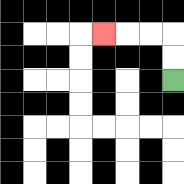{'start': '[7, 3]', 'end': '[4, 1]', 'path_directions': 'U,U,L,L,L', 'path_coordinates': '[[7, 3], [7, 2], [7, 1], [6, 1], [5, 1], [4, 1]]'}